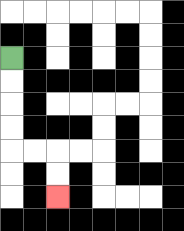{'start': '[0, 2]', 'end': '[2, 8]', 'path_directions': 'D,D,D,D,R,R,D,D', 'path_coordinates': '[[0, 2], [0, 3], [0, 4], [0, 5], [0, 6], [1, 6], [2, 6], [2, 7], [2, 8]]'}